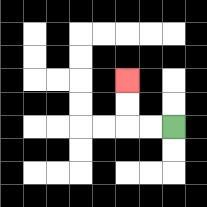{'start': '[7, 5]', 'end': '[5, 3]', 'path_directions': 'L,L,U,U', 'path_coordinates': '[[7, 5], [6, 5], [5, 5], [5, 4], [5, 3]]'}